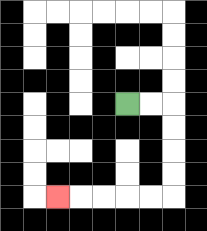{'start': '[5, 4]', 'end': '[2, 8]', 'path_directions': 'R,R,D,D,D,D,L,L,L,L,L', 'path_coordinates': '[[5, 4], [6, 4], [7, 4], [7, 5], [7, 6], [7, 7], [7, 8], [6, 8], [5, 8], [4, 8], [3, 8], [2, 8]]'}